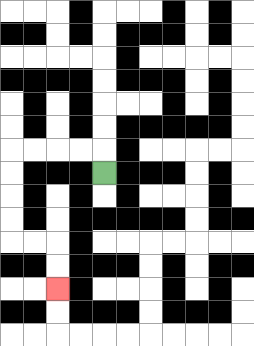{'start': '[4, 7]', 'end': '[2, 12]', 'path_directions': 'U,L,L,L,L,D,D,D,D,R,R,D,D', 'path_coordinates': '[[4, 7], [4, 6], [3, 6], [2, 6], [1, 6], [0, 6], [0, 7], [0, 8], [0, 9], [0, 10], [1, 10], [2, 10], [2, 11], [2, 12]]'}